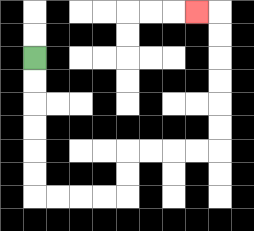{'start': '[1, 2]', 'end': '[8, 0]', 'path_directions': 'D,D,D,D,D,D,R,R,R,R,U,U,R,R,R,R,U,U,U,U,U,U,L', 'path_coordinates': '[[1, 2], [1, 3], [1, 4], [1, 5], [1, 6], [1, 7], [1, 8], [2, 8], [3, 8], [4, 8], [5, 8], [5, 7], [5, 6], [6, 6], [7, 6], [8, 6], [9, 6], [9, 5], [9, 4], [9, 3], [9, 2], [9, 1], [9, 0], [8, 0]]'}